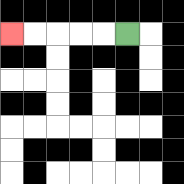{'start': '[5, 1]', 'end': '[0, 1]', 'path_directions': 'L,L,L,L,L', 'path_coordinates': '[[5, 1], [4, 1], [3, 1], [2, 1], [1, 1], [0, 1]]'}